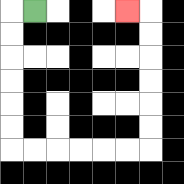{'start': '[1, 0]', 'end': '[5, 0]', 'path_directions': 'L,D,D,D,D,D,D,R,R,R,R,R,R,U,U,U,U,U,U,L', 'path_coordinates': '[[1, 0], [0, 0], [0, 1], [0, 2], [0, 3], [0, 4], [0, 5], [0, 6], [1, 6], [2, 6], [3, 6], [4, 6], [5, 6], [6, 6], [6, 5], [6, 4], [6, 3], [6, 2], [6, 1], [6, 0], [5, 0]]'}